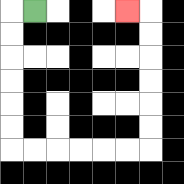{'start': '[1, 0]', 'end': '[5, 0]', 'path_directions': 'L,D,D,D,D,D,D,R,R,R,R,R,R,U,U,U,U,U,U,L', 'path_coordinates': '[[1, 0], [0, 0], [0, 1], [0, 2], [0, 3], [0, 4], [0, 5], [0, 6], [1, 6], [2, 6], [3, 6], [4, 6], [5, 6], [6, 6], [6, 5], [6, 4], [6, 3], [6, 2], [6, 1], [6, 0], [5, 0]]'}